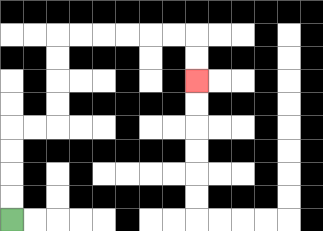{'start': '[0, 9]', 'end': '[8, 3]', 'path_directions': 'U,U,U,U,R,R,U,U,U,U,R,R,R,R,R,R,D,D', 'path_coordinates': '[[0, 9], [0, 8], [0, 7], [0, 6], [0, 5], [1, 5], [2, 5], [2, 4], [2, 3], [2, 2], [2, 1], [3, 1], [4, 1], [5, 1], [6, 1], [7, 1], [8, 1], [8, 2], [8, 3]]'}